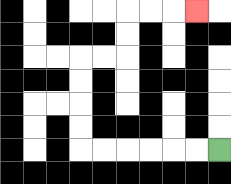{'start': '[9, 6]', 'end': '[8, 0]', 'path_directions': 'L,L,L,L,L,L,U,U,U,U,R,R,U,U,R,R,R', 'path_coordinates': '[[9, 6], [8, 6], [7, 6], [6, 6], [5, 6], [4, 6], [3, 6], [3, 5], [3, 4], [3, 3], [3, 2], [4, 2], [5, 2], [5, 1], [5, 0], [6, 0], [7, 0], [8, 0]]'}